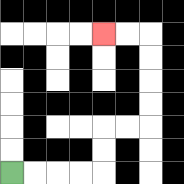{'start': '[0, 7]', 'end': '[4, 1]', 'path_directions': 'R,R,R,R,U,U,R,R,U,U,U,U,L,L', 'path_coordinates': '[[0, 7], [1, 7], [2, 7], [3, 7], [4, 7], [4, 6], [4, 5], [5, 5], [6, 5], [6, 4], [6, 3], [6, 2], [6, 1], [5, 1], [4, 1]]'}